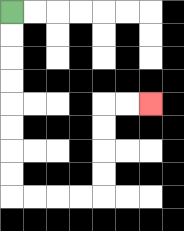{'start': '[0, 0]', 'end': '[6, 4]', 'path_directions': 'D,D,D,D,D,D,D,D,R,R,R,R,U,U,U,U,R,R', 'path_coordinates': '[[0, 0], [0, 1], [0, 2], [0, 3], [0, 4], [0, 5], [0, 6], [0, 7], [0, 8], [1, 8], [2, 8], [3, 8], [4, 8], [4, 7], [4, 6], [4, 5], [4, 4], [5, 4], [6, 4]]'}